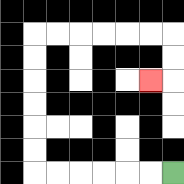{'start': '[7, 7]', 'end': '[6, 3]', 'path_directions': 'L,L,L,L,L,L,U,U,U,U,U,U,R,R,R,R,R,R,D,D,L', 'path_coordinates': '[[7, 7], [6, 7], [5, 7], [4, 7], [3, 7], [2, 7], [1, 7], [1, 6], [1, 5], [1, 4], [1, 3], [1, 2], [1, 1], [2, 1], [3, 1], [4, 1], [5, 1], [6, 1], [7, 1], [7, 2], [7, 3], [6, 3]]'}